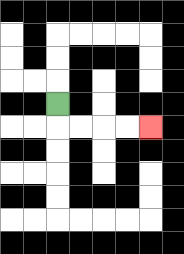{'start': '[2, 4]', 'end': '[6, 5]', 'path_directions': 'D,R,R,R,R', 'path_coordinates': '[[2, 4], [2, 5], [3, 5], [4, 5], [5, 5], [6, 5]]'}